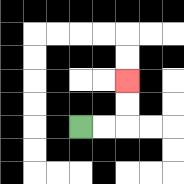{'start': '[3, 5]', 'end': '[5, 3]', 'path_directions': 'R,R,U,U', 'path_coordinates': '[[3, 5], [4, 5], [5, 5], [5, 4], [5, 3]]'}